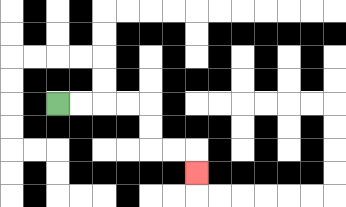{'start': '[2, 4]', 'end': '[8, 7]', 'path_directions': 'R,R,R,R,D,D,R,R,D', 'path_coordinates': '[[2, 4], [3, 4], [4, 4], [5, 4], [6, 4], [6, 5], [6, 6], [7, 6], [8, 6], [8, 7]]'}